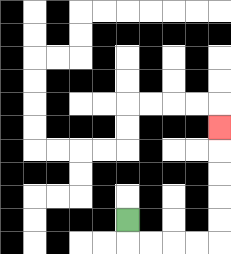{'start': '[5, 9]', 'end': '[9, 5]', 'path_directions': 'D,R,R,R,R,U,U,U,U,U', 'path_coordinates': '[[5, 9], [5, 10], [6, 10], [7, 10], [8, 10], [9, 10], [9, 9], [9, 8], [9, 7], [9, 6], [9, 5]]'}